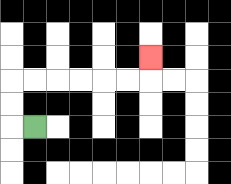{'start': '[1, 5]', 'end': '[6, 2]', 'path_directions': 'L,U,U,R,R,R,R,R,R,U', 'path_coordinates': '[[1, 5], [0, 5], [0, 4], [0, 3], [1, 3], [2, 3], [3, 3], [4, 3], [5, 3], [6, 3], [6, 2]]'}